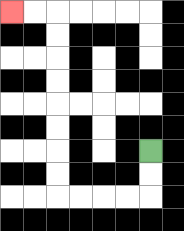{'start': '[6, 6]', 'end': '[0, 0]', 'path_directions': 'D,D,L,L,L,L,U,U,U,U,U,U,U,U,L,L', 'path_coordinates': '[[6, 6], [6, 7], [6, 8], [5, 8], [4, 8], [3, 8], [2, 8], [2, 7], [2, 6], [2, 5], [2, 4], [2, 3], [2, 2], [2, 1], [2, 0], [1, 0], [0, 0]]'}